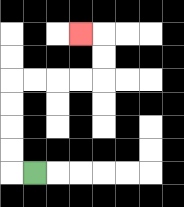{'start': '[1, 7]', 'end': '[3, 1]', 'path_directions': 'L,U,U,U,U,R,R,R,R,U,U,L', 'path_coordinates': '[[1, 7], [0, 7], [0, 6], [0, 5], [0, 4], [0, 3], [1, 3], [2, 3], [3, 3], [4, 3], [4, 2], [4, 1], [3, 1]]'}